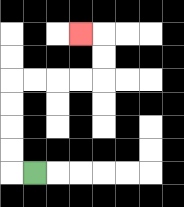{'start': '[1, 7]', 'end': '[3, 1]', 'path_directions': 'L,U,U,U,U,R,R,R,R,U,U,L', 'path_coordinates': '[[1, 7], [0, 7], [0, 6], [0, 5], [0, 4], [0, 3], [1, 3], [2, 3], [3, 3], [4, 3], [4, 2], [4, 1], [3, 1]]'}